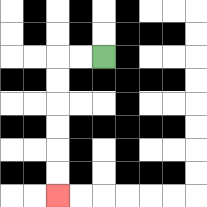{'start': '[4, 2]', 'end': '[2, 8]', 'path_directions': 'L,L,D,D,D,D,D,D', 'path_coordinates': '[[4, 2], [3, 2], [2, 2], [2, 3], [2, 4], [2, 5], [2, 6], [2, 7], [2, 8]]'}